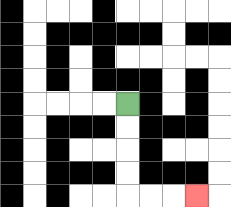{'start': '[5, 4]', 'end': '[8, 8]', 'path_directions': 'D,D,D,D,R,R,R', 'path_coordinates': '[[5, 4], [5, 5], [5, 6], [5, 7], [5, 8], [6, 8], [7, 8], [8, 8]]'}